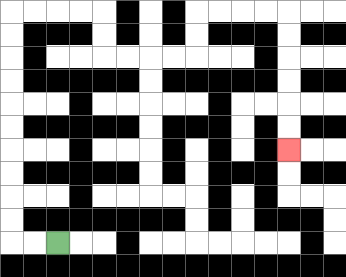{'start': '[2, 10]', 'end': '[12, 6]', 'path_directions': 'L,L,U,U,U,U,U,U,U,U,U,U,R,R,R,R,D,D,R,R,R,R,U,U,R,R,R,R,D,D,D,D,D,D', 'path_coordinates': '[[2, 10], [1, 10], [0, 10], [0, 9], [0, 8], [0, 7], [0, 6], [0, 5], [0, 4], [0, 3], [0, 2], [0, 1], [0, 0], [1, 0], [2, 0], [3, 0], [4, 0], [4, 1], [4, 2], [5, 2], [6, 2], [7, 2], [8, 2], [8, 1], [8, 0], [9, 0], [10, 0], [11, 0], [12, 0], [12, 1], [12, 2], [12, 3], [12, 4], [12, 5], [12, 6]]'}